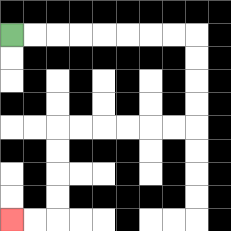{'start': '[0, 1]', 'end': '[0, 9]', 'path_directions': 'R,R,R,R,R,R,R,R,D,D,D,D,L,L,L,L,L,L,D,D,D,D,L,L', 'path_coordinates': '[[0, 1], [1, 1], [2, 1], [3, 1], [4, 1], [5, 1], [6, 1], [7, 1], [8, 1], [8, 2], [8, 3], [8, 4], [8, 5], [7, 5], [6, 5], [5, 5], [4, 5], [3, 5], [2, 5], [2, 6], [2, 7], [2, 8], [2, 9], [1, 9], [0, 9]]'}